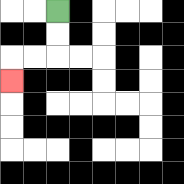{'start': '[2, 0]', 'end': '[0, 3]', 'path_directions': 'D,D,L,L,D', 'path_coordinates': '[[2, 0], [2, 1], [2, 2], [1, 2], [0, 2], [0, 3]]'}